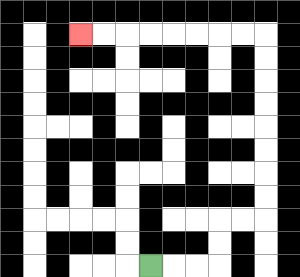{'start': '[6, 11]', 'end': '[3, 1]', 'path_directions': 'R,R,R,U,U,R,R,U,U,U,U,U,U,U,U,L,L,L,L,L,L,L,L', 'path_coordinates': '[[6, 11], [7, 11], [8, 11], [9, 11], [9, 10], [9, 9], [10, 9], [11, 9], [11, 8], [11, 7], [11, 6], [11, 5], [11, 4], [11, 3], [11, 2], [11, 1], [10, 1], [9, 1], [8, 1], [7, 1], [6, 1], [5, 1], [4, 1], [3, 1]]'}